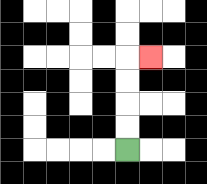{'start': '[5, 6]', 'end': '[6, 2]', 'path_directions': 'U,U,U,U,R', 'path_coordinates': '[[5, 6], [5, 5], [5, 4], [5, 3], [5, 2], [6, 2]]'}